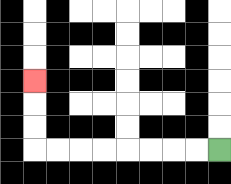{'start': '[9, 6]', 'end': '[1, 3]', 'path_directions': 'L,L,L,L,L,L,L,L,U,U,U', 'path_coordinates': '[[9, 6], [8, 6], [7, 6], [6, 6], [5, 6], [4, 6], [3, 6], [2, 6], [1, 6], [1, 5], [1, 4], [1, 3]]'}